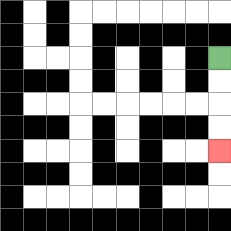{'start': '[9, 2]', 'end': '[9, 6]', 'path_directions': 'D,D,D,D', 'path_coordinates': '[[9, 2], [9, 3], [9, 4], [9, 5], [9, 6]]'}